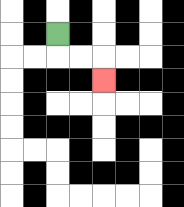{'start': '[2, 1]', 'end': '[4, 3]', 'path_directions': 'D,R,R,D', 'path_coordinates': '[[2, 1], [2, 2], [3, 2], [4, 2], [4, 3]]'}